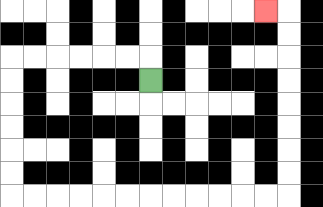{'start': '[6, 3]', 'end': '[11, 0]', 'path_directions': 'U,L,L,L,L,L,L,D,D,D,D,D,D,R,R,R,R,R,R,R,R,R,R,R,R,U,U,U,U,U,U,U,U,L', 'path_coordinates': '[[6, 3], [6, 2], [5, 2], [4, 2], [3, 2], [2, 2], [1, 2], [0, 2], [0, 3], [0, 4], [0, 5], [0, 6], [0, 7], [0, 8], [1, 8], [2, 8], [3, 8], [4, 8], [5, 8], [6, 8], [7, 8], [8, 8], [9, 8], [10, 8], [11, 8], [12, 8], [12, 7], [12, 6], [12, 5], [12, 4], [12, 3], [12, 2], [12, 1], [12, 0], [11, 0]]'}